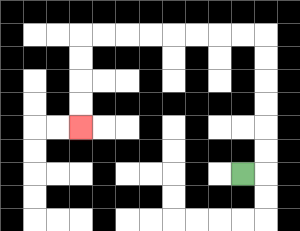{'start': '[10, 7]', 'end': '[3, 5]', 'path_directions': 'R,U,U,U,U,U,U,L,L,L,L,L,L,L,L,D,D,D,D', 'path_coordinates': '[[10, 7], [11, 7], [11, 6], [11, 5], [11, 4], [11, 3], [11, 2], [11, 1], [10, 1], [9, 1], [8, 1], [7, 1], [6, 1], [5, 1], [4, 1], [3, 1], [3, 2], [3, 3], [3, 4], [3, 5]]'}